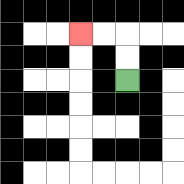{'start': '[5, 3]', 'end': '[3, 1]', 'path_directions': 'U,U,L,L', 'path_coordinates': '[[5, 3], [5, 2], [5, 1], [4, 1], [3, 1]]'}